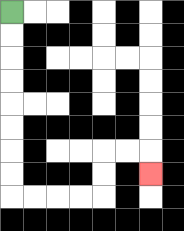{'start': '[0, 0]', 'end': '[6, 7]', 'path_directions': 'D,D,D,D,D,D,D,D,R,R,R,R,U,U,R,R,D', 'path_coordinates': '[[0, 0], [0, 1], [0, 2], [0, 3], [0, 4], [0, 5], [0, 6], [0, 7], [0, 8], [1, 8], [2, 8], [3, 8], [4, 8], [4, 7], [4, 6], [5, 6], [6, 6], [6, 7]]'}